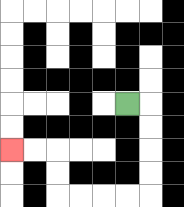{'start': '[5, 4]', 'end': '[0, 6]', 'path_directions': 'R,D,D,D,D,L,L,L,L,U,U,L,L', 'path_coordinates': '[[5, 4], [6, 4], [6, 5], [6, 6], [6, 7], [6, 8], [5, 8], [4, 8], [3, 8], [2, 8], [2, 7], [2, 6], [1, 6], [0, 6]]'}